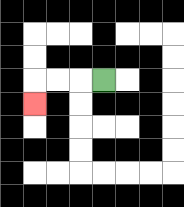{'start': '[4, 3]', 'end': '[1, 4]', 'path_directions': 'L,L,L,D', 'path_coordinates': '[[4, 3], [3, 3], [2, 3], [1, 3], [1, 4]]'}